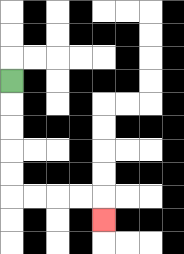{'start': '[0, 3]', 'end': '[4, 9]', 'path_directions': 'D,D,D,D,D,R,R,R,R,D', 'path_coordinates': '[[0, 3], [0, 4], [0, 5], [0, 6], [0, 7], [0, 8], [1, 8], [2, 8], [3, 8], [4, 8], [4, 9]]'}